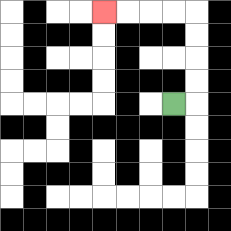{'start': '[7, 4]', 'end': '[4, 0]', 'path_directions': 'R,U,U,U,U,L,L,L,L', 'path_coordinates': '[[7, 4], [8, 4], [8, 3], [8, 2], [8, 1], [8, 0], [7, 0], [6, 0], [5, 0], [4, 0]]'}